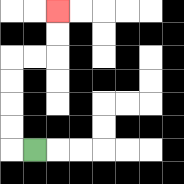{'start': '[1, 6]', 'end': '[2, 0]', 'path_directions': 'L,U,U,U,U,R,R,U,U', 'path_coordinates': '[[1, 6], [0, 6], [0, 5], [0, 4], [0, 3], [0, 2], [1, 2], [2, 2], [2, 1], [2, 0]]'}